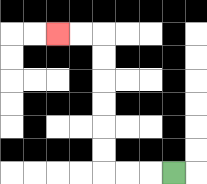{'start': '[7, 7]', 'end': '[2, 1]', 'path_directions': 'L,L,L,U,U,U,U,U,U,L,L', 'path_coordinates': '[[7, 7], [6, 7], [5, 7], [4, 7], [4, 6], [4, 5], [4, 4], [4, 3], [4, 2], [4, 1], [3, 1], [2, 1]]'}